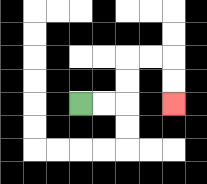{'start': '[3, 4]', 'end': '[7, 4]', 'path_directions': 'R,R,U,U,R,R,D,D', 'path_coordinates': '[[3, 4], [4, 4], [5, 4], [5, 3], [5, 2], [6, 2], [7, 2], [7, 3], [7, 4]]'}